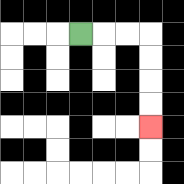{'start': '[3, 1]', 'end': '[6, 5]', 'path_directions': 'R,R,R,D,D,D,D', 'path_coordinates': '[[3, 1], [4, 1], [5, 1], [6, 1], [6, 2], [6, 3], [6, 4], [6, 5]]'}